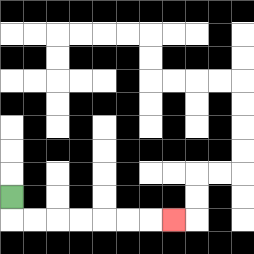{'start': '[0, 8]', 'end': '[7, 9]', 'path_directions': 'D,R,R,R,R,R,R,R', 'path_coordinates': '[[0, 8], [0, 9], [1, 9], [2, 9], [3, 9], [4, 9], [5, 9], [6, 9], [7, 9]]'}